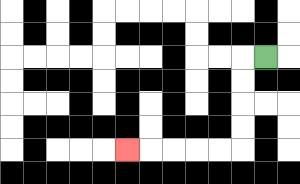{'start': '[11, 2]', 'end': '[5, 6]', 'path_directions': 'L,D,D,D,D,L,L,L,L,L', 'path_coordinates': '[[11, 2], [10, 2], [10, 3], [10, 4], [10, 5], [10, 6], [9, 6], [8, 6], [7, 6], [6, 6], [5, 6]]'}